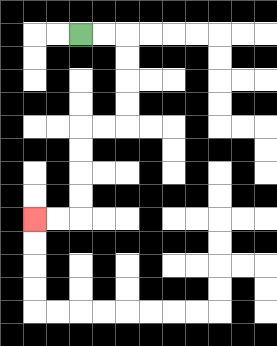{'start': '[3, 1]', 'end': '[1, 9]', 'path_directions': 'R,R,D,D,D,D,L,L,D,D,D,D,L,L', 'path_coordinates': '[[3, 1], [4, 1], [5, 1], [5, 2], [5, 3], [5, 4], [5, 5], [4, 5], [3, 5], [3, 6], [3, 7], [3, 8], [3, 9], [2, 9], [1, 9]]'}